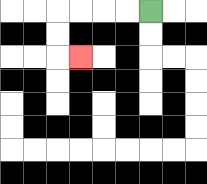{'start': '[6, 0]', 'end': '[3, 2]', 'path_directions': 'L,L,L,L,D,D,R', 'path_coordinates': '[[6, 0], [5, 0], [4, 0], [3, 0], [2, 0], [2, 1], [2, 2], [3, 2]]'}